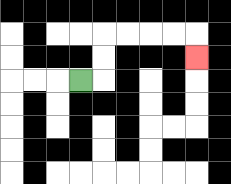{'start': '[3, 3]', 'end': '[8, 2]', 'path_directions': 'R,U,U,R,R,R,R,D', 'path_coordinates': '[[3, 3], [4, 3], [4, 2], [4, 1], [5, 1], [6, 1], [7, 1], [8, 1], [8, 2]]'}